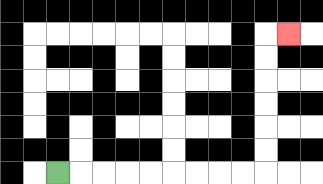{'start': '[2, 7]', 'end': '[12, 1]', 'path_directions': 'R,R,R,R,R,R,R,R,R,U,U,U,U,U,U,R', 'path_coordinates': '[[2, 7], [3, 7], [4, 7], [5, 7], [6, 7], [7, 7], [8, 7], [9, 7], [10, 7], [11, 7], [11, 6], [11, 5], [11, 4], [11, 3], [11, 2], [11, 1], [12, 1]]'}